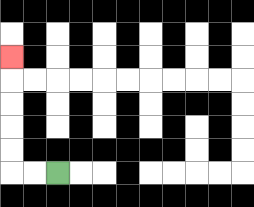{'start': '[2, 7]', 'end': '[0, 2]', 'path_directions': 'L,L,U,U,U,U,U', 'path_coordinates': '[[2, 7], [1, 7], [0, 7], [0, 6], [0, 5], [0, 4], [0, 3], [0, 2]]'}